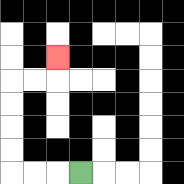{'start': '[3, 7]', 'end': '[2, 2]', 'path_directions': 'L,L,L,U,U,U,U,R,R,U', 'path_coordinates': '[[3, 7], [2, 7], [1, 7], [0, 7], [0, 6], [0, 5], [0, 4], [0, 3], [1, 3], [2, 3], [2, 2]]'}